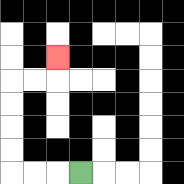{'start': '[3, 7]', 'end': '[2, 2]', 'path_directions': 'L,L,L,U,U,U,U,R,R,U', 'path_coordinates': '[[3, 7], [2, 7], [1, 7], [0, 7], [0, 6], [0, 5], [0, 4], [0, 3], [1, 3], [2, 3], [2, 2]]'}